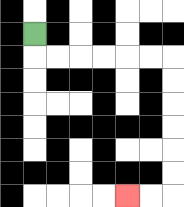{'start': '[1, 1]', 'end': '[5, 8]', 'path_directions': 'D,R,R,R,R,R,R,D,D,D,D,D,D,L,L', 'path_coordinates': '[[1, 1], [1, 2], [2, 2], [3, 2], [4, 2], [5, 2], [6, 2], [7, 2], [7, 3], [7, 4], [7, 5], [7, 6], [7, 7], [7, 8], [6, 8], [5, 8]]'}